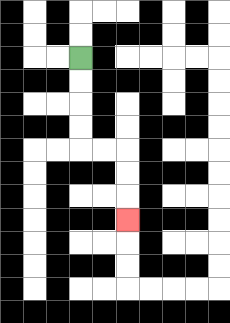{'start': '[3, 2]', 'end': '[5, 9]', 'path_directions': 'D,D,D,D,R,R,D,D,D', 'path_coordinates': '[[3, 2], [3, 3], [3, 4], [3, 5], [3, 6], [4, 6], [5, 6], [5, 7], [5, 8], [5, 9]]'}